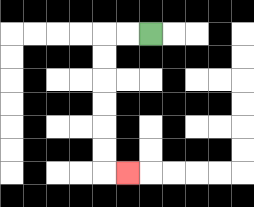{'start': '[6, 1]', 'end': '[5, 7]', 'path_directions': 'L,L,D,D,D,D,D,D,R', 'path_coordinates': '[[6, 1], [5, 1], [4, 1], [4, 2], [4, 3], [4, 4], [4, 5], [4, 6], [4, 7], [5, 7]]'}